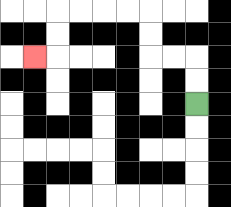{'start': '[8, 4]', 'end': '[1, 2]', 'path_directions': 'U,U,L,L,U,U,L,L,L,L,D,D,L', 'path_coordinates': '[[8, 4], [8, 3], [8, 2], [7, 2], [6, 2], [6, 1], [6, 0], [5, 0], [4, 0], [3, 0], [2, 0], [2, 1], [2, 2], [1, 2]]'}